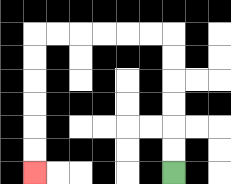{'start': '[7, 7]', 'end': '[1, 7]', 'path_directions': 'U,U,U,U,U,U,L,L,L,L,L,L,D,D,D,D,D,D', 'path_coordinates': '[[7, 7], [7, 6], [7, 5], [7, 4], [7, 3], [7, 2], [7, 1], [6, 1], [5, 1], [4, 1], [3, 1], [2, 1], [1, 1], [1, 2], [1, 3], [1, 4], [1, 5], [1, 6], [1, 7]]'}